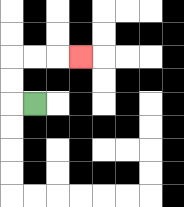{'start': '[1, 4]', 'end': '[3, 2]', 'path_directions': 'L,U,U,R,R,R', 'path_coordinates': '[[1, 4], [0, 4], [0, 3], [0, 2], [1, 2], [2, 2], [3, 2]]'}